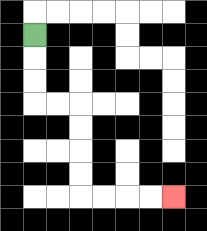{'start': '[1, 1]', 'end': '[7, 8]', 'path_directions': 'D,D,D,R,R,D,D,D,D,R,R,R,R', 'path_coordinates': '[[1, 1], [1, 2], [1, 3], [1, 4], [2, 4], [3, 4], [3, 5], [3, 6], [3, 7], [3, 8], [4, 8], [5, 8], [6, 8], [7, 8]]'}